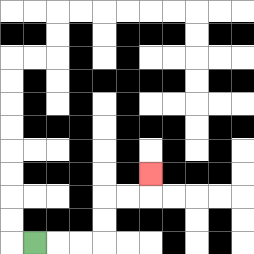{'start': '[1, 10]', 'end': '[6, 7]', 'path_directions': 'R,R,R,U,U,R,R,U', 'path_coordinates': '[[1, 10], [2, 10], [3, 10], [4, 10], [4, 9], [4, 8], [5, 8], [6, 8], [6, 7]]'}